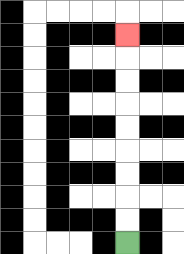{'start': '[5, 10]', 'end': '[5, 1]', 'path_directions': 'U,U,U,U,U,U,U,U,U', 'path_coordinates': '[[5, 10], [5, 9], [5, 8], [5, 7], [5, 6], [5, 5], [5, 4], [5, 3], [5, 2], [5, 1]]'}